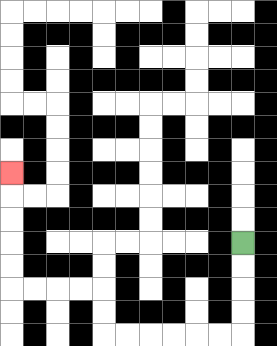{'start': '[10, 10]', 'end': '[0, 7]', 'path_directions': 'D,D,D,D,L,L,L,L,L,L,U,U,L,L,L,L,U,U,U,U,U', 'path_coordinates': '[[10, 10], [10, 11], [10, 12], [10, 13], [10, 14], [9, 14], [8, 14], [7, 14], [6, 14], [5, 14], [4, 14], [4, 13], [4, 12], [3, 12], [2, 12], [1, 12], [0, 12], [0, 11], [0, 10], [0, 9], [0, 8], [0, 7]]'}